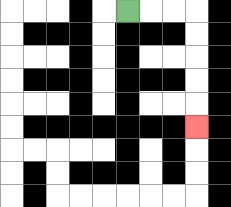{'start': '[5, 0]', 'end': '[8, 5]', 'path_directions': 'R,R,R,D,D,D,D,D', 'path_coordinates': '[[5, 0], [6, 0], [7, 0], [8, 0], [8, 1], [8, 2], [8, 3], [8, 4], [8, 5]]'}